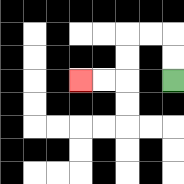{'start': '[7, 3]', 'end': '[3, 3]', 'path_directions': 'U,U,L,L,D,D,L,L', 'path_coordinates': '[[7, 3], [7, 2], [7, 1], [6, 1], [5, 1], [5, 2], [5, 3], [4, 3], [3, 3]]'}